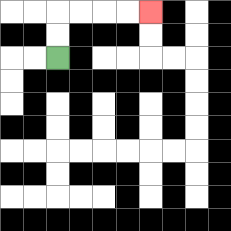{'start': '[2, 2]', 'end': '[6, 0]', 'path_directions': 'U,U,R,R,R,R', 'path_coordinates': '[[2, 2], [2, 1], [2, 0], [3, 0], [4, 0], [5, 0], [6, 0]]'}